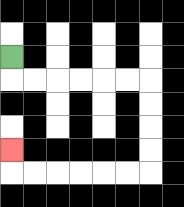{'start': '[0, 2]', 'end': '[0, 6]', 'path_directions': 'D,R,R,R,R,R,R,D,D,D,D,L,L,L,L,L,L,U', 'path_coordinates': '[[0, 2], [0, 3], [1, 3], [2, 3], [3, 3], [4, 3], [5, 3], [6, 3], [6, 4], [6, 5], [6, 6], [6, 7], [5, 7], [4, 7], [3, 7], [2, 7], [1, 7], [0, 7], [0, 6]]'}